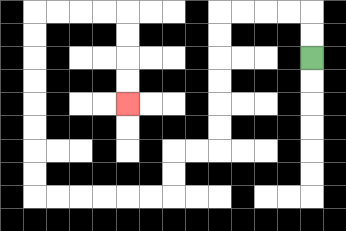{'start': '[13, 2]', 'end': '[5, 4]', 'path_directions': 'U,U,L,L,L,L,D,D,D,D,D,D,L,L,D,D,L,L,L,L,L,L,U,U,U,U,U,U,U,U,R,R,R,R,D,D,D,D', 'path_coordinates': '[[13, 2], [13, 1], [13, 0], [12, 0], [11, 0], [10, 0], [9, 0], [9, 1], [9, 2], [9, 3], [9, 4], [9, 5], [9, 6], [8, 6], [7, 6], [7, 7], [7, 8], [6, 8], [5, 8], [4, 8], [3, 8], [2, 8], [1, 8], [1, 7], [1, 6], [1, 5], [1, 4], [1, 3], [1, 2], [1, 1], [1, 0], [2, 0], [3, 0], [4, 0], [5, 0], [5, 1], [5, 2], [5, 3], [5, 4]]'}